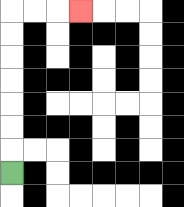{'start': '[0, 7]', 'end': '[3, 0]', 'path_directions': 'U,U,U,U,U,U,U,R,R,R', 'path_coordinates': '[[0, 7], [0, 6], [0, 5], [0, 4], [0, 3], [0, 2], [0, 1], [0, 0], [1, 0], [2, 0], [3, 0]]'}